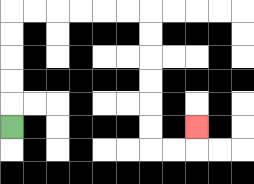{'start': '[0, 5]', 'end': '[8, 5]', 'path_directions': 'U,U,U,U,U,R,R,R,R,R,R,D,D,D,D,D,D,R,R,U', 'path_coordinates': '[[0, 5], [0, 4], [0, 3], [0, 2], [0, 1], [0, 0], [1, 0], [2, 0], [3, 0], [4, 0], [5, 0], [6, 0], [6, 1], [6, 2], [6, 3], [6, 4], [6, 5], [6, 6], [7, 6], [8, 6], [8, 5]]'}